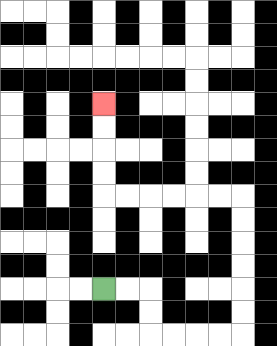{'start': '[4, 12]', 'end': '[4, 4]', 'path_directions': 'R,R,D,D,R,R,R,R,U,U,U,U,U,U,L,L,L,L,L,L,U,U,U,U', 'path_coordinates': '[[4, 12], [5, 12], [6, 12], [6, 13], [6, 14], [7, 14], [8, 14], [9, 14], [10, 14], [10, 13], [10, 12], [10, 11], [10, 10], [10, 9], [10, 8], [9, 8], [8, 8], [7, 8], [6, 8], [5, 8], [4, 8], [4, 7], [4, 6], [4, 5], [4, 4]]'}